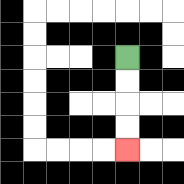{'start': '[5, 2]', 'end': '[5, 6]', 'path_directions': 'D,D,D,D', 'path_coordinates': '[[5, 2], [5, 3], [5, 4], [5, 5], [5, 6]]'}